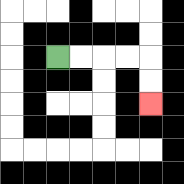{'start': '[2, 2]', 'end': '[6, 4]', 'path_directions': 'R,R,R,R,D,D', 'path_coordinates': '[[2, 2], [3, 2], [4, 2], [5, 2], [6, 2], [6, 3], [6, 4]]'}